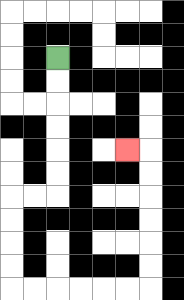{'start': '[2, 2]', 'end': '[5, 6]', 'path_directions': 'D,D,D,D,D,D,L,L,D,D,D,D,R,R,R,R,R,R,U,U,U,U,U,U,L', 'path_coordinates': '[[2, 2], [2, 3], [2, 4], [2, 5], [2, 6], [2, 7], [2, 8], [1, 8], [0, 8], [0, 9], [0, 10], [0, 11], [0, 12], [1, 12], [2, 12], [3, 12], [4, 12], [5, 12], [6, 12], [6, 11], [6, 10], [6, 9], [6, 8], [6, 7], [6, 6], [5, 6]]'}